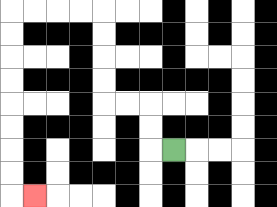{'start': '[7, 6]', 'end': '[1, 8]', 'path_directions': 'L,U,U,L,L,U,U,U,U,L,L,L,L,D,D,D,D,D,D,D,D,R', 'path_coordinates': '[[7, 6], [6, 6], [6, 5], [6, 4], [5, 4], [4, 4], [4, 3], [4, 2], [4, 1], [4, 0], [3, 0], [2, 0], [1, 0], [0, 0], [0, 1], [0, 2], [0, 3], [0, 4], [0, 5], [0, 6], [0, 7], [0, 8], [1, 8]]'}